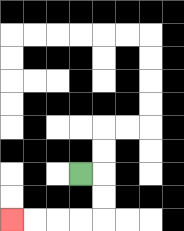{'start': '[3, 7]', 'end': '[0, 9]', 'path_directions': 'R,D,D,L,L,L,L', 'path_coordinates': '[[3, 7], [4, 7], [4, 8], [4, 9], [3, 9], [2, 9], [1, 9], [0, 9]]'}